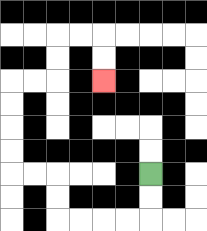{'start': '[6, 7]', 'end': '[4, 3]', 'path_directions': 'D,D,L,L,L,L,U,U,L,L,U,U,U,U,R,R,U,U,R,R,D,D', 'path_coordinates': '[[6, 7], [6, 8], [6, 9], [5, 9], [4, 9], [3, 9], [2, 9], [2, 8], [2, 7], [1, 7], [0, 7], [0, 6], [0, 5], [0, 4], [0, 3], [1, 3], [2, 3], [2, 2], [2, 1], [3, 1], [4, 1], [4, 2], [4, 3]]'}